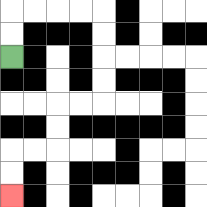{'start': '[0, 2]', 'end': '[0, 8]', 'path_directions': 'U,U,R,R,R,R,D,D,D,D,L,L,D,D,L,L,D,D', 'path_coordinates': '[[0, 2], [0, 1], [0, 0], [1, 0], [2, 0], [3, 0], [4, 0], [4, 1], [4, 2], [4, 3], [4, 4], [3, 4], [2, 4], [2, 5], [2, 6], [1, 6], [0, 6], [0, 7], [0, 8]]'}